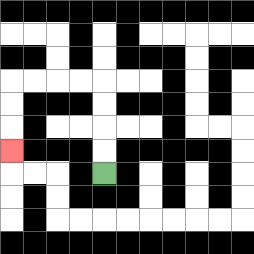{'start': '[4, 7]', 'end': '[0, 6]', 'path_directions': 'U,U,U,U,L,L,L,L,D,D,D', 'path_coordinates': '[[4, 7], [4, 6], [4, 5], [4, 4], [4, 3], [3, 3], [2, 3], [1, 3], [0, 3], [0, 4], [0, 5], [0, 6]]'}